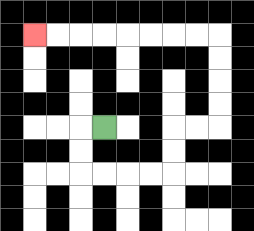{'start': '[4, 5]', 'end': '[1, 1]', 'path_directions': 'L,D,D,R,R,R,R,U,U,R,R,U,U,U,U,L,L,L,L,L,L,L,L', 'path_coordinates': '[[4, 5], [3, 5], [3, 6], [3, 7], [4, 7], [5, 7], [6, 7], [7, 7], [7, 6], [7, 5], [8, 5], [9, 5], [9, 4], [9, 3], [9, 2], [9, 1], [8, 1], [7, 1], [6, 1], [5, 1], [4, 1], [3, 1], [2, 1], [1, 1]]'}